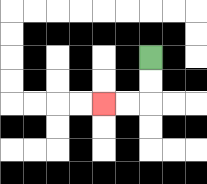{'start': '[6, 2]', 'end': '[4, 4]', 'path_directions': 'D,D,L,L', 'path_coordinates': '[[6, 2], [6, 3], [6, 4], [5, 4], [4, 4]]'}